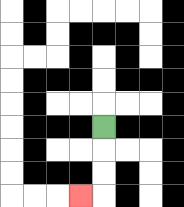{'start': '[4, 5]', 'end': '[3, 8]', 'path_directions': 'D,D,D,L', 'path_coordinates': '[[4, 5], [4, 6], [4, 7], [4, 8], [3, 8]]'}